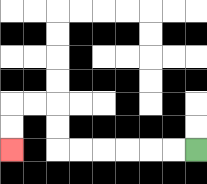{'start': '[8, 6]', 'end': '[0, 6]', 'path_directions': 'L,L,L,L,L,L,U,U,L,L,D,D', 'path_coordinates': '[[8, 6], [7, 6], [6, 6], [5, 6], [4, 6], [3, 6], [2, 6], [2, 5], [2, 4], [1, 4], [0, 4], [0, 5], [0, 6]]'}